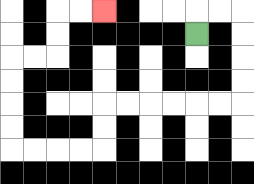{'start': '[8, 1]', 'end': '[4, 0]', 'path_directions': 'U,R,R,D,D,D,D,L,L,L,L,L,L,D,D,L,L,L,L,U,U,U,U,R,R,U,U,R,R', 'path_coordinates': '[[8, 1], [8, 0], [9, 0], [10, 0], [10, 1], [10, 2], [10, 3], [10, 4], [9, 4], [8, 4], [7, 4], [6, 4], [5, 4], [4, 4], [4, 5], [4, 6], [3, 6], [2, 6], [1, 6], [0, 6], [0, 5], [0, 4], [0, 3], [0, 2], [1, 2], [2, 2], [2, 1], [2, 0], [3, 0], [4, 0]]'}